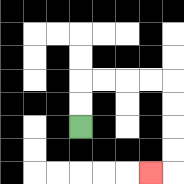{'start': '[3, 5]', 'end': '[6, 7]', 'path_directions': 'U,U,R,R,R,R,D,D,D,D,L', 'path_coordinates': '[[3, 5], [3, 4], [3, 3], [4, 3], [5, 3], [6, 3], [7, 3], [7, 4], [7, 5], [7, 6], [7, 7], [6, 7]]'}